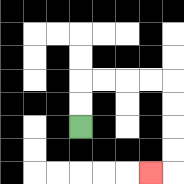{'start': '[3, 5]', 'end': '[6, 7]', 'path_directions': 'U,U,R,R,R,R,D,D,D,D,L', 'path_coordinates': '[[3, 5], [3, 4], [3, 3], [4, 3], [5, 3], [6, 3], [7, 3], [7, 4], [7, 5], [7, 6], [7, 7], [6, 7]]'}